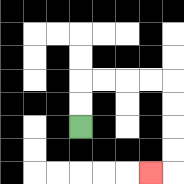{'start': '[3, 5]', 'end': '[6, 7]', 'path_directions': 'U,U,R,R,R,R,D,D,D,D,L', 'path_coordinates': '[[3, 5], [3, 4], [3, 3], [4, 3], [5, 3], [6, 3], [7, 3], [7, 4], [7, 5], [7, 6], [7, 7], [6, 7]]'}